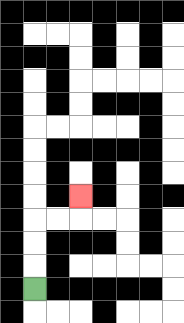{'start': '[1, 12]', 'end': '[3, 8]', 'path_directions': 'U,U,U,R,R,U', 'path_coordinates': '[[1, 12], [1, 11], [1, 10], [1, 9], [2, 9], [3, 9], [3, 8]]'}